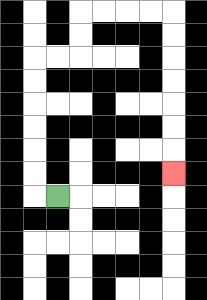{'start': '[2, 8]', 'end': '[7, 7]', 'path_directions': 'L,U,U,U,U,U,U,R,R,U,U,R,R,R,R,D,D,D,D,D,D,D', 'path_coordinates': '[[2, 8], [1, 8], [1, 7], [1, 6], [1, 5], [1, 4], [1, 3], [1, 2], [2, 2], [3, 2], [3, 1], [3, 0], [4, 0], [5, 0], [6, 0], [7, 0], [7, 1], [7, 2], [7, 3], [7, 4], [7, 5], [7, 6], [7, 7]]'}